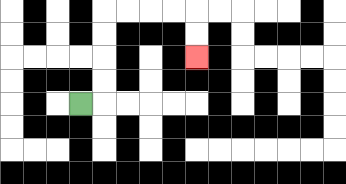{'start': '[3, 4]', 'end': '[8, 2]', 'path_directions': 'R,U,U,U,U,R,R,R,R,D,D', 'path_coordinates': '[[3, 4], [4, 4], [4, 3], [4, 2], [4, 1], [4, 0], [5, 0], [6, 0], [7, 0], [8, 0], [8, 1], [8, 2]]'}